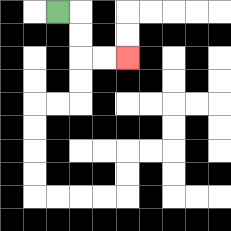{'start': '[2, 0]', 'end': '[5, 2]', 'path_directions': 'R,D,D,R,R', 'path_coordinates': '[[2, 0], [3, 0], [3, 1], [3, 2], [4, 2], [5, 2]]'}